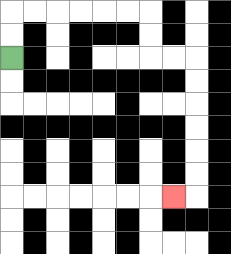{'start': '[0, 2]', 'end': '[7, 8]', 'path_directions': 'U,U,R,R,R,R,R,R,D,D,R,R,D,D,D,D,D,D,L', 'path_coordinates': '[[0, 2], [0, 1], [0, 0], [1, 0], [2, 0], [3, 0], [4, 0], [5, 0], [6, 0], [6, 1], [6, 2], [7, 2], [8, 2], [8, 3], [8, 4], [8, 5], [8, 6], [8, 7], [8, 8], [7, 8]]'}